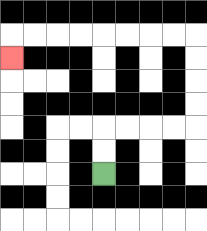{'start': '[4, 7]', 'end': '[0, 2]', 'path_directions': 'U,U,R,R,R,R,U,U,U,U,L,L,L,L,L,L,L,L,D', 'path_coordinates': '[[4, 7], [4, 6], [4, 5], [5, 5], [6, 5], [7, 5], [8, 5], [8, 4], [8, 3], [8, 2], [8, 1], [7, 1], [6, 1], [5, 1], [4, 1], [3, 1], [2, 1], [1, 1], [0, 1], [0, 2]]'}